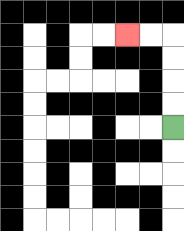{'start': '[7, 5]', 'end': '[5, 1]', 'path_directions': 'U,U,U,U,L,L', 'path_coordinates': '[[7, 5], [7, 4], [7, 3], [7, 2], [7, 1], [6, 1], [5, 1]]'}